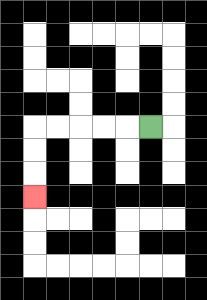{'start': '[6, 5]', 'end': '[1, 8]', 'path_directions': 'L,L,L,L,L,D,D,D', 'path_coordinates': '[[6, 5], [5, 5], [4, 5], [3, 5], [2, 5], [1, 5], [1, 6], [1, 7], [1, 8]]'}